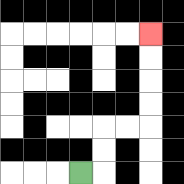{'start': '[3, 7]', 'end': '[6, 1]', 'path_directions': 'R,U,U,R,R,U,U,U,U', 'path_coordinates': '[[3, 7], [4, 7], [4, 6], [4, 5], [5, 5], [6, 5], [6, 4], [6, 3], [6, 2], [6, 1]]'}